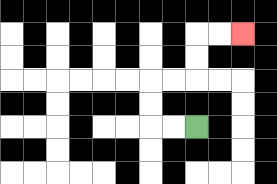{'start': '[8, 5]', 'end': '[10, 1]', 'path_directions': 'L,L,U,U,R,R,U,U,R,R', 'path_coordinates': '[[8, 5], [7, 5], [6, 5], [6, 4], [6, 3], [7, 3], [8, 3], [8, 2], [8, 1], [9, 1], [10, 1]]'}